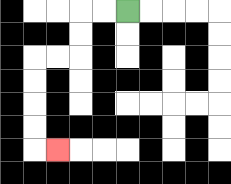{'start': '[5, 0]', 'end': '[2, 6]', 'path_directions': 'L,L,D,D,L,L,D,D,D,D,R', 'path_coordinates': '[[5, 0], [4, 0], [3, 0], [3, 1], [3, 2], [2, 2], [1, 2], [1, 3], [1, 4], [1, 5], [1, 6], [2, 6]]'}